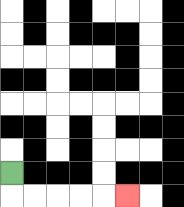{'start': '[0, 7]', 'end': '[5, 8]', 'path_directions': 'D,R,R,R,R,R', 'path_coordinates': '[[0, 7], [0, 8], [1, 8], [2, 8], [3, 8], [4, 8], [5, 8]]'}